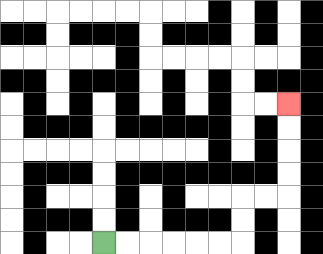{'start': '[4, 10]', 'end': '[12, 4]', 'path_directions': 'R,R,R,R,R,R,U,U,R,R,U,U,U,U', 'path_coordinates': '[[4, 10], [5, 10], [6, 10], [7, 10], [8, 10], [9, 10], [10, 10], [10, 9], [10, 8], [11, 8], [12, 8], [12, 7], [12, 6], [12, 5], [12, 4]]'}